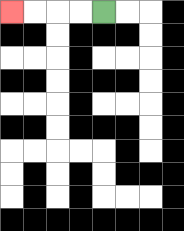{'start': '[4, 0]', 'end': '[0, 0]', 'path_directions': 'L,L,L,L', 'path_coordinates': '[[4, 0], [3, 0], [2, 0], [1, 0], [0, 0]]'}